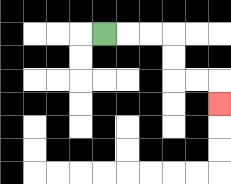{'start': '[4, 1]', 'end': '[9, 4]', 'path_directions': 'R,R,R,D,D,R,R,D', 'path_coordinates': '[[4, 1], [5, 1], [6, 1], [7, 1], [7, 2], [7, 3], [8, 3], [9, 3], [9, 4]]'}